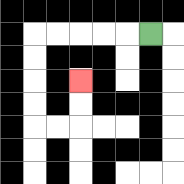{'start': '[6, 1]', 'end': '[3, 3]', 'path_directions': 'L,L,L,L,L,D,D,D,D,R,R,U,U', 'path_coordinates': '[[6, 1], [5, 1], [4, 1], [3, 1], [2, 1], [1, 1], [1, 2], [1, 3], [1, 4], [1, 5], [2, 5], [3, 5], [3, 4], [3, 3]]'}